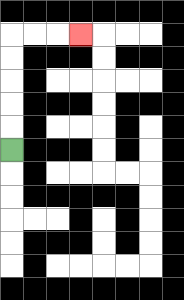{'start': '[0, 6]', 'end': '[3, 1]', 'path_directions': 'U,U,U,U,U,R,R,R', 'path_coordinates': '[[0, 6], [0, 5], [0, 4], [0, 3], [0, 2], [0, 1], [1, 1], [2, 1], [3, 1]]'}